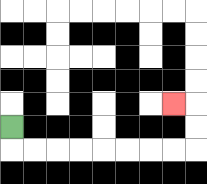{'start': '[0, 5]', 'end': '[7, 4]', 'path_directions': 'D,R,R,R,R,R,R,R,R,U,U,L', 'path_coordinates': '[[0, 5], [0, 6], [1, 6], [2, 6], [3, 6], [4, 6], [5, 6], [6, 6], [7, 6], [8, 6], [8, 5], [8, 4], [7, 4]]'}